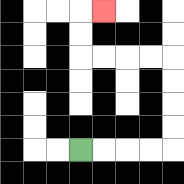{'start': '[3, 6]', 'end': '[4, 0]', 'path_directions': 'R,R,R,R,U,U,U,U,L,L,L,L,U,U,R', 'path_coordinates': '[[3, 6], [4, 6], [5, 6], [6, 6], [7, 6], [7, 5], [7, 4], [7, 3], [7, 2], [6, 2], [5, 2], [4, 2], [3, 2], [3, 1], [3, 0], [4, 0]]'}